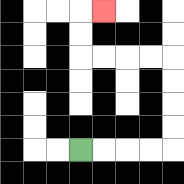{'start': '[3, 6]', 'end': '[4, 0]', 'path_directions': 'R,R,R,R,U,U,U,U,L,L,L,L,U,U,R', 'path_coordinates': '[[3, 6], [4, 6], [5, 6], [6, 6], [7, 6], [7, 5], [7, 4], [7, 3], [7, 2], [6, 2], [5, 2], [4, 2], [3, 2], [3, 1], [3, 0], [4, 0]]'}